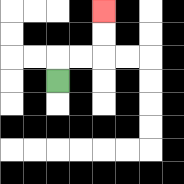{'start': '[2, 3]', 'end': '[4, 0]', 'path_directions': 'U,R,R,U,U', 'path_coordinates': '[[2, 3], [2, 2], [3, 2], [4, 2], [4, 1], [4, 0]]'}